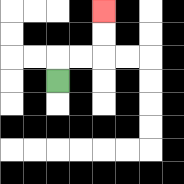{'start': '[2, 3]', 'end': '[4, 0]', 'path_directions': 'U,R,R,U,U', 'path_coordinates': '[[2, 3], [2, 2], [3, 2], [4, 2], [4, 1], [4, 0]]'}